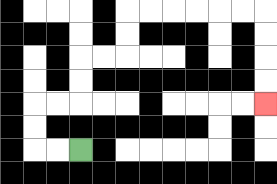{'start': '[3, 6]', 'end': '[11, 4]', 'path_directions': 'L,L,U,U,R,R,U,U,R,R,U,U,R,R,R,R,R,R,D,D,D,D', 'path_coordinates': '[[3, 6], [2, 6], [1, 6], [1, 5], [1, 4], [2, 4], [3, 4], [3, 3], [3, 2], [4, 2], [5, 2], [5, 1], [5, 0], [6, 0], [7, 0], [8, 0], [9, 0], [10, 0], [11, 0], [11, 1], [11, 2], [11, 3], [11, 4]]'}